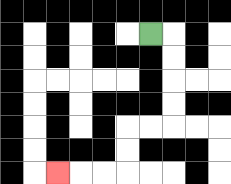{'start': '[6, 1]', 'end': '[2, 7]', 'path_directions': 'R,D,D,D,D,L,L,D,D,L,L,L', 'path_coordinates': '[[6, 1], [7, 1], [7, 2], [7, 3], [7, 4], [7, 5], [6, 5], [5, 5], [5, 6], [5, 7], [4, 7], [3, 7], [2, 7]]'}